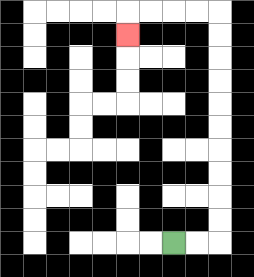{'start': '[7, 10]', 'end': '[5, 1]', 'path_directions': 'R,R,U,U,U,U,U,U,U,U,U,U,L,L,L,L,D', 'path_coordinates': '[[7, 10], [8, 10], [9, 10], [9, 9], [9, 8], [9, 7], [9, 6], [9, 5], [9, 4], [9, 3], [9, 2], [9, 1], [9, 0], [8, 0], [7, 0], [6, 0], [5, 0], [5, 1]]'}